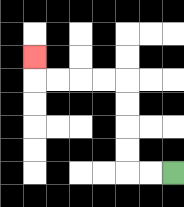{'start': '[7, 7]', 'end': '[1, 2]', 'path_directions': 'L,L,U,U,U,U,L,L,L,L,U', 'path_coordinates': '[[7, 7], [6, 7], [5, 7], [5, 6], [5, 5], [5, 4], [5, 3], [4, 3], [3, 3], [2, 3], [1, 3], [1, 2]]'}